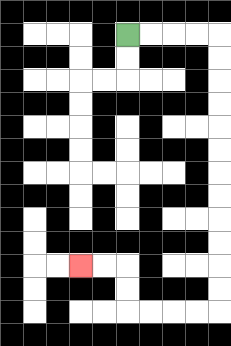{'start': '[5, 1]', 'end': '[3, 11]', 'path_directions': 'R,R,R,R,D,D,D,D,D,D,D,D,D,D,D,D,L,L,L,L,U,U,L,L', 'path_coordinates': '[[5, 1], [6, 1], [7, 1], [8, 1], [9, 1], [9, 2], [9, 3], [9, 4], [9, 5], [9, 6], [9, 7], [9, 8], [9, 9], [9, 10], [9, 11], [9, 12], [9, 13], [8, 13], [7, 13], [6, 13], [5, 13], [5, 12], [5, 11], [4, 11], [3, 11]]'}